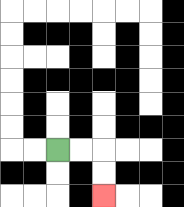{'start': '[2, 6]', 'end': '[4, 8]', 'path_directions': 'R,R,D,D', 'path_coordinates': '[[2, 6], [3, 6], [4, 6], [4, 7], [4, 8]]'}